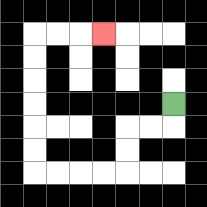{'start': '[7, 4]', 'end': '[4, 1]', 'path_directions': 'D,L,L,D,D,L,L,L,L,U,U,U,U,U,U,R,R,R', 'path_coordinates': '[[7, 4], [7, 5], [6, 5], [5, 5], [5, 6], [5, 7], [4, 7], [3, 7], [2, 7], [1, 7], [1, 6], [1, 5], [1, 4], [1, 3], [1, 2], [1, 1], [2, 1], [3, 1], [4, 1]]'}